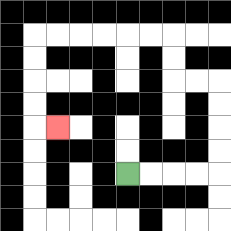{'start': '[5, 7]', 'end': '[2, 5]', 'path_directions': 'R,R,R,R,U,U,U,U,L,L,U,U,L,L,L,L,L,L,D,D,D,D,R', 'path_coordinates': '[[5, 7], [6, 7], [7, 7], [8, 7], [9, 7], [9, 6], [9, 5], [9, 4], [9, 3], [8, 3], [7, 3], [7, 2], [7, 1], [6, 1], [5, 1], [4, 1], [3, 1], [2, 1], [1, 1], [1, 2], [1, 3], [1, 4], [1, 5], [2, 5]]'}